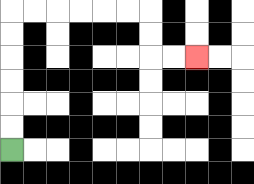{'start': '[0, 6]', 'end': '[8, 2]', 'path_directions': 'U,U,U,U,U,U,R,R,R,R,R,R,D,D,R,R', 'path_coordinates': '[[0, 6], [0, 5], [0, 4], [0, 3], [0, 2], [0, 1], [0, 0], [1, 0], [2, 0], [3, 0], [4, 0], [5, 0], [6, 0], [6, 1], [6, 2], [7, 2], [8, 2]]'}